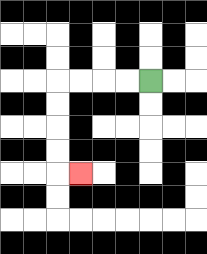{'start': '[6, 3]', 'end': '[3, 7]', 'path_directions': 'L,L,L,L,D,D,D,D,R', 'path_coordinates': '[[6, 3], [5, 3], [4, 3], [3, 3], [2, 3], [2, 4], [2, 5], [2, 6], [2, 7], [3, 7]]'}